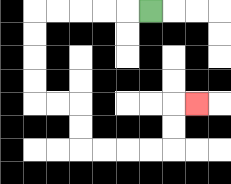{'start': '[6, 0]', 'end': '[8, 4]', 'path_directions': 'L,L,L,L,L,D,D,D,D,R,R,D,D,R,R,R,R,U,U,R', 'path_coordinates': '[[6, 0], [5, 0], [4, 0], [3, 0], [2, 0], [1, 0], [1, 1], [1, 2], [1, 3], [1, 4], [2, 4], [3, 4], [3, 5], [3, 6], [4, 6], [5, 6], [6, 6], [7, 6], [7, 5], [7, 4], [8, 4]]'}